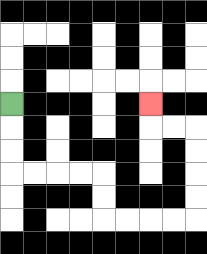{'start': '[0, 4]', 'end': '[6, 4]', 'path_directions': 'D,D,D,R,R,R,R,D,D,R,R,R,R,U,U,U,U,L,L,U', 'path_coordinates': '[[0, 4], [0, 5], [0, 6], [0, 7], [1, 7], [2, 7], [3, 7], [4, 7], [4, 8], [4, 9], [5, 9], [6, 9], [7, 9], [8, 9], [8, 8], [8, 7], [8, 6], [8, 5], [7, 5], [6, 5], [6, 4]]'}